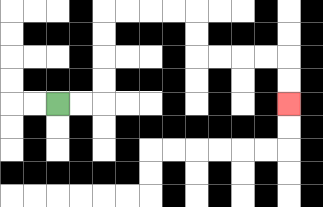{'start': '[2, 4]', 'end': '[12, 4]', 'path_directions': 'R,R,U,U,U,U,R,R,R,R,D,D,R,R,R,R,D,D', 'path_coordinates': '[[2, 4], [3, 4], [4, 4], [4, 3], [4, 2], [4, 1], [4, 0], [5, 0], [6, 0], [7, 0], [8, 0], [8, 1], [8, 2], [9, 2], [10, 2], [11, 2], [12, 2], [12, 3], [12, 4]]'}